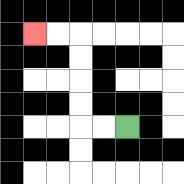{'start': '[5, 5]', 'end': '[1, 1]', 'path_directions': 'L,L,U,U,U,U,L,L', 'path_coordinates': '[[5, 5], [4, 5], [3, 5], [3, 4], [3, 3], [3, 2], [3, 1], [2, 1], [1, 1]]'}